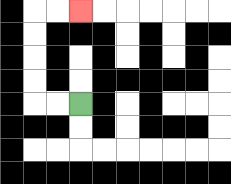{'start': '[3, 4]', 'end': '[3, 0]', 'path_directions': 'L,L,U,U,U,U,R,R', 'path_coordinates': '[[3, 4], [2, 4], [1, 4], [1, 3], [1, 2], [1, 1], [1, 0], [2, 0], [3, 0]]'}